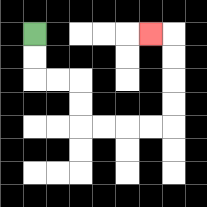{'start': '[1, 1]', 'end': '[6, 1]', 'path_directions': 'D,D,R,R,D,D,R,R,R,R,U,U,U,U,L', 'path_coordinates': '[[1, 1], [1, 2], [1, 3], [2, 3], [3, 3], [3, 4], [3, 5], [4, 5], [5, 5], [6, 5], [7, 5], [7, 4], [7, 3], [7, 2], [7, 1], [6, 1]]'}